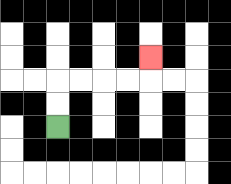{'start': '[2, 5]', 'end': '[6, 2]', 'path_directions': 'U,U,R,R,R,R,U', 'path_coordinates': '[[2, 5], [2, 4], [2, 3], [3, 3], [4, 3], [5, 3], [6, 3], [6, 2]]'}